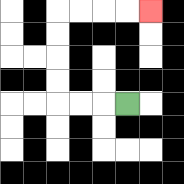{'start': '[5, 4]', 'end': '[6, 0]', 'path_directions': 'L,L,L,U,U,U,U,R,R,R,R', 'path_coordinates': '[[5, 4], [4, 4], [3, 4], [2, 4], [2, 3], [2, 2], [2, 1], [2, 0], [3, 0], [4, 0], [5, 0], [6, 0]]'}